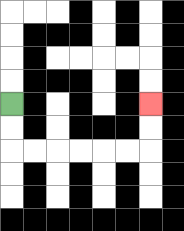{'start': '[0, 4]', 'end': '[6, 4]', 'path_directions': 'D,D,R,R,R,R,R,R,U,U', 'path_coordinates': '[[0, 4], [0, 5], [0, 6], [1, 6], [2, 6], [3, 6], [4, 6], [5, 6], [6, 6], [6, 5], [6, 4]]'}